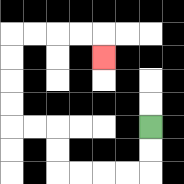{'start': '[6, 5]', 'end': '[4, 2]', 'path_directions': 'D,D,L,L,L,L,U,U,L,L,U,U,U,U,R,R,R,R,D', 'path_coordinates': '[[6, 5], [6, 6], [6, 7], [5, 7], [4, 7], [3, 7], [2, 7], [2, 6], [2, 5], [1, 5], [0, 5], [0, 4], [0, 3], [0, 2], [0, 1], [1, 1], [2, 1], [3, 1], [4, 1], [4, 2]]'}